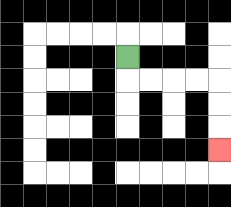{'start': '[5, 2]', 'end': '[9, 6]', 'path_directions': 'D,R,R,R,R,D,D,D', 'path_coordinates': '[[5, 2], [5, 3], [6, 3], [7, 3], [8, 3], [9, 3], [9, 4], [9, 5], [9, 6]]'}